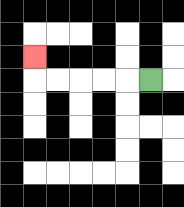{'start': '[6, 3]', 'end': '[1, 2]', 'path_directions': 'L,L,L,L,L,U', 'path_coordinates': '[[6, 3], [5, 3], [4, 3], [3, 3], [2, 3], [1, 3], [1, 2]]'}